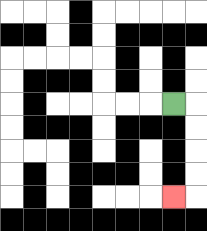{'start': '[7, 4]', 'end': '[7, 8]', 'path_directions': 'R,D,D,D,D,L', 'path_coordinates': '[[7, 4], [8, 4], [8, 5], [8, 6], [8, 7], [8, 8], [7, 8]]'}